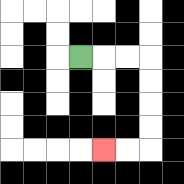{'start': '[3, 2]', 'end': '[4, 6]', 'path_directions': 'R,R,R,D,D,D,D,L,L', 'path_coordinates': '[[3, 2], [4, 2], [5, 2], [6, 2], [6, 3], [6, 4], [6, 5], [6, 6], [5, 6], [4, 6]]'}